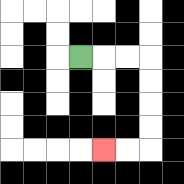{'start': '[3, 2]', 'end': '[4, 6]', 'path_directions': 'R,R,R,D,D,D,D,L,L', 'path_coordinates': '[[3, 2], [4, 2], [5, 2], [6, 2], [6, 3], [6, 4], [6, 5], [6, 6], [5, 6], [4, 6]]'}